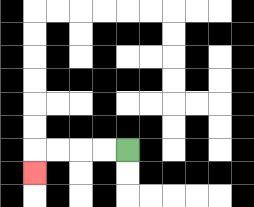{'start': '[5, 6]', 'end': '[1, 7]', 'path_directions': 'L,L,L,L,D', 'path_coordinates': '[[5, 6], [4, 6], [3, 6], [2, 6], [1, 6], [1, 7]]'}